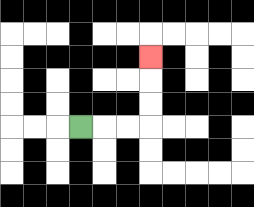{'start': '[3, 5]', 'end': '[6, 2]', 'path_directions': 'R,R,R,U,U,U', 'path_coordinates': '[[3, 5], [4, 5], [5, 5], [6, 5], [6, 4], [6, 3], [6, 2]]'}